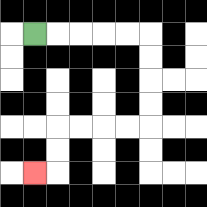{'start': '[1, 1]', 'end': '[1, 7]', 'path_directions': 'R,R,R,R,R,D,D,D,D,L,L,L,L,D,D,L', 'path_coordinates': '[[1, 1], [2, 1], [3, 1], [4, 1], [5, 1], [6, 1], [6, 2], [6, 3], [6, 4], [6, 5], [5, 5], [4, 5], [3, 5], [2, 5], [2, 6], [2, 7], [1, 7]]'}